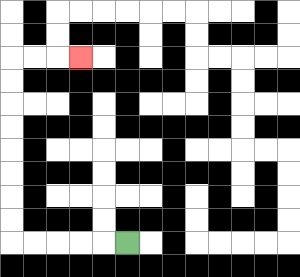{'start': '[5, 10]', 'end': '[3, 2]', 'path_directions': 'L,L,L,L,L,U,U,U,U,U,U,U,U,R,R,R', 'path_coordinates': '[[5, 10], [4, 10], [3, 10], [2, 10], [1, 10], [0, 10], [0, 9], [0, 8], [0, 7], [0, 6], [0, 5], [0, 4], [0, 3], [0, 2], [1, 2], [2, 2], [3, 2]]'}